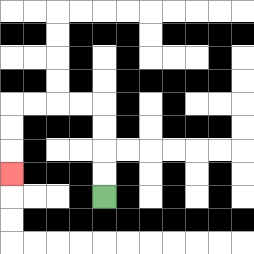{'start': '[4, 8]', 'end': '[0, 7]', 'path_directions': 'U,U,U,U,L,L,L,L,D,D,D', 'path_coordinates': '[[4, 8], [4, 7], [4, 6], [4, 5], [4, 4], [3, 4], [2, 4], [1, 4], [0, 4], [0, 5], [0, 6], [0, 7]]'}